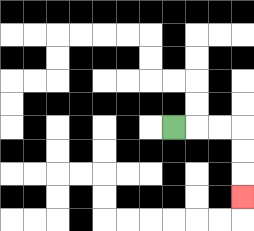{'start': '[7, 5]', 'end': '[10, 8]', 'path_directions': 'R,R,R,D,D,D', 'path_coordinates': '[[7, 5], [8, 5], [9, 5], [10, 5], [10, 6], [10, 7], [10, 8]]'}